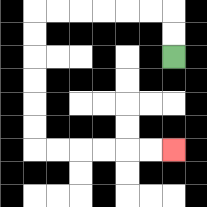{'start': '[7, 2]', 'end': '[7, 6]', 'path_directions': 'U,U,L,L,L,L,L,L,D,D,D,D,D,D,R,R,R,R,R,R', 'path_coordinates': '[[7, 2], [7, 1], [7, 0], [6, 0], [5, 0], [4, 0], [3, 0], [2, 0], [1, 0], [1, 1], [1, 2], [1, 3], [1, 4], [1, 5], [1, 6], [2, 6], [3, 6], [4, 6], [5, 6], [6, 6], [7, 6]]'}